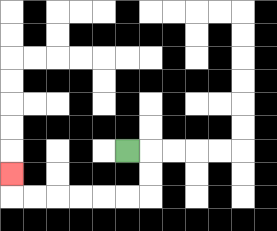{'start': '[5, 6]', 'end': '[0, 7]', 'path_directions': 'R,D,D,L,L,L,L,L,L,U', 'path_coordinates': '[[5, 6], [6, 6], [6, 7], [6, 8], [5, 8], [4, 8], [3, 8], [2, 8], [1, 8], [0, 8], [0, 7]]'}